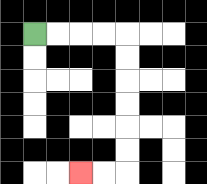{'start': '[1, 1]', 'end': '[3, 7]', 'path_directions': 'R,R,R,R,D,D,D,D,D,D,L,L', 'path_coordinates': '[[1, 1], [2, 1], [3, 1], [4, 1], [5, 1], [5, 2], [5, 3], [5, 4], [5, 5], [5, 6], [5, 7], [4, 7], [3, 7]]'}